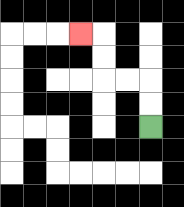{'start': '[6, 5]', 'end': '[3, 1]', 'path_directions': 'U,U,L,L,U,U,L', 'path_coordinates': '[[6, 5], [6, 4], [6, 3], [5, 3], [4, 3], [4, 2], [4, 1], [3, 1]]'}